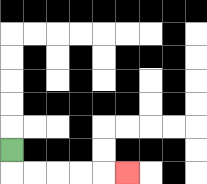{'start': '[0, 6]', 'end': '[5, 7]', 'path_directions': 'D,R,R,R,R,R', 'path_coordinates': '[[0, 6], [0, 7], [1, 7], [2, 7], [3, 7], [4, 7], [5, 7]]'}